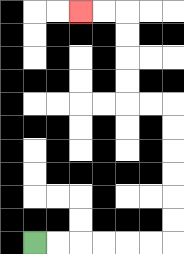{'start': '[1, 10]', 'end': '[3, 0]', 'path_directions': 'R,R,R,R,R,R,U,U,U,U,U,U,L,L,U,U,U,U,L,L', 'path_coordinates': '[[1, 10], [2, 10], [3, 10], [4, 10], [5, 10], [6, 10], [7, 10], [7, 9], [7, 8], [7, 7], [7, 6], [7, 5], [7, 4], [6, 4], [5, 4], [5, 3], [5, 2], [5, 1], [5, 0], [4, 0], [3, 0]]'}